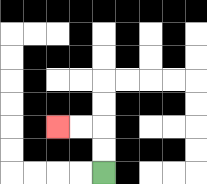{'start': '[4, 7]', 'end': '[2, 5]', 'path_directions': 'U,U,L,L', 'path_coordinates': '[[4, 7], [4, 6], [4, 5], [3, 5], [2, 5]]'}